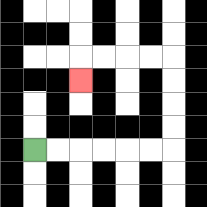{'start': '[1, 6]', 'end': '[3, 3]', 'path_directions': 'R,R,R,R,R,R,U,U,U,U,L,L,L,L,D', 'path_coordinates': '[[1, 6], [2, 6], [3, 6], [4, 6], [5, 6], [6, 6], [7, 6], [7, 5], [7, 4], [7, 3], [7, 2], [6, 2], [5, 2], [4, 2], [3, 2], [3, 3]]'}